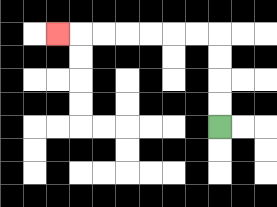{'start': '[9, 5]', 'end': '[2, 1]', 'path_directions': 'U,U,U,U,L,L,L,L,L,L,L', 'path_coordinates': '[[9, 5], [9, 4], [9, 3], [9, 2], [9, 1], [8, 1], [7, 1], [6, 1], [5, 1], [4, 1], [3, 1], [2, 1]]'}